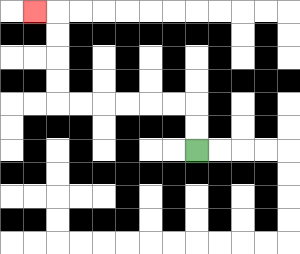{'start': '[8, 6]', 'end': '[1, 0]', 'path_directions': 'U,U,L,L,L,L,L,L,U,U,U,U,L', 'path_coordinates': '[[8, 6], [8, 5], [8, 4], [7, 4], [6, 4], [5, 4], [4, 4], [3, 4], [2, 4], [2, 3], [2, 2], [2, 1], [2, 0], [1, 0]]'}